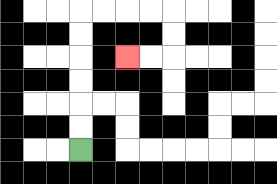{'start': '[3, 6]', 'end': '[5, 2]', 'path_directions': 'U,U,U,U,U,U,R,R,R,R,D,D,L,L', 'path_coordinates': '[[3, 6], [3, 5], [3, 4], [3, 3], [3, 2], [3, 1], [3, 0], [4, 0], [5, 0], [6, 0], [7, 0], [7, 1], [7, 2], [6, 2], [5, 2]]'}